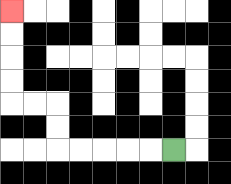{'start': '[7, 6]', 'end': '[0, 0]', 'path_directions': 'L,L,L,L,L,U,U,L,L,U,U,U,U', 'path_coordinates': '[[7, 6], [6, 6], [5, 6], [4, 6], [3, 6], [2, 6], [2, 5], [2, 4], [1, 4], [0, 4], [0, 3], [0, 2], [0, 1], [0, 0]]'}